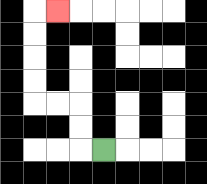{'start': '[4, 6]', 'end': '[2, 0]', 'path_directions': 'L,U,U,L,L,U,U,U,U,R', 'path_coordinates': '[[4, 6], [3, 6], [3, 5], [3, 4], [2, 4], [1, 4], [1, 3], [1, 2], [1, 1], [1, 0], [2, 0]]'}